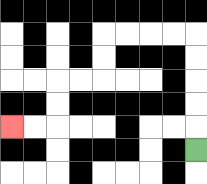{'start': '[8, 6]', 'end': '[0, 5]', 'path_directions': 'U,U,U,U,U,L,L,L,L,D,D,L,L,D,D,L,L', 'path_coordinates': '[[8, 6], [8, 5], [8, 4], [8, 3], [8, 2], [8, 1], [7, 1], [6, 1], [5, 1], [4, 1], [4, 2], [4, 3], [3, 3], [2, 3], [2, 4], [2, 5], [1, 5], [0, 5]]'}